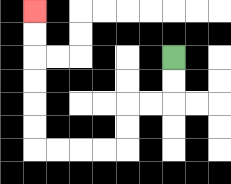{'start': '[7, 2]', 'end': '[1, 0]', 'path_directions': 'D,D,L,L,D,D,L,L,L,L,U,U,U,U,U,U', 'path_coordinates': '[[7, 2], [7, 3], [7, 4], [6, 4], [5, 4], [5, 5], [5, 6], [4, 6], [3, 6], [2, 6], [1, 6], [1, 5], [1, 4], [1, 3], [1, 2], [1, 1], [1, 0]]'}